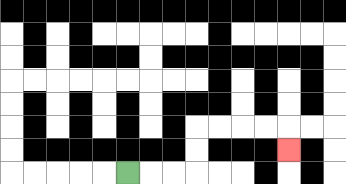{'start': '[5, 7]', 'end': '[12, 6]', 'path_directions': 'R,R,R,U,U,R,R,R,R,D', 'path_coordinates': '[[5, 7], [6, 7], [7, 7], [8, 7], [8, 6], [8, 5], [9, 5], [10, 5], [11, 5], [12, 5], [12, 6]]'}